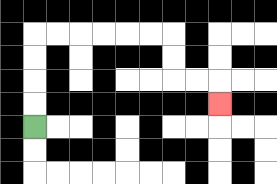{'start': '[1, 5]', 'end': '[9, 4]', 'path_directions': 'U,U,U,U,R,R,R,R,R,R,D,D,R,R,D', 'path_coordinates': '[[1, 5], [1, 4], [1, 3], [1, 2], [1, 1], [2, 1], [3, 1], [4, 1], [5, 1], [6, 1], [7, 1], [7, 2], [7, 3], [8, 3], [9, 3], [9, 4]]'}